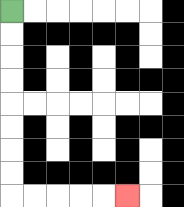{'start': '[0, 0]', 'end': '[5, 8]', 'path_directions': 'D,D,D,D,D,D,D,D,R,R,R,R,R', 'path_coordinates': '[[0, 0], [0, 1], [0, 2], [0, 3], [0, 4], [0, 5], [0, 6], [0, 7], [0, 8], [1, 8], [2, 8], [3, 8], [4, 8], [5, 8]]'}